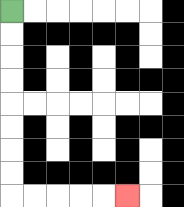{'start': '[0, 0]', 'end': '[5, 8]', 'path_directions': 'D,D,D,D,D,D,D,D,R,R,R,R,R', 'path_coordinates': '[[0, 0], [0, 1], [0, 2], [0, 3], [0, 4], [0, 5], [0, 6], [0, 7], [0, 8], [1, 8], [2, 8], [3, 8], [4, 8], [5, 8]]'}